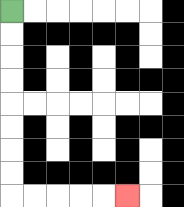{'start': '[0, 0]', 'end': '[5, 8]', 'path_directions': 'D,D,D,D,D,D,D,D,R,R,R,R,R', 'path_coordinates': '[[0, 0], [0, 1], [0, 2], [0, 3], [0, 4], [0, 5], [0, 6], [0, 7], [0, 8], [1, 8], [2, 8], [3, 8], [4, 8], [5, 8]]'}